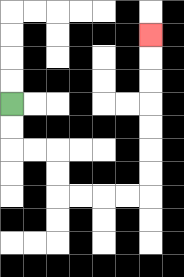{'start': '[0, 4]', 'end': '[6, 1]', 'path_directions': 'D,D,R,R,D,D,R,R,R,R,U,U,U,U,U,U,U', 'path_coordinates': '[[0, 4], [0, 5], [0, 6], [1, 6], [2, 6], [2, 7], [2, 8], [3, 8], [4, 8], [5, 8], [6, 8], [6, 7], [6, 6], [6, 5], [6, 4], [6, 3], [6, 2], [6, 1]]'}